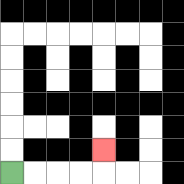{'start': '[0, 7]', 'end': '[4, 6]', 'path_directions': 'R,R,R,R,U', 'path_coordinates': '[[0, 7], [1, 7], [2, 7], [3, 7], [4, 7], [4, 6]]'}